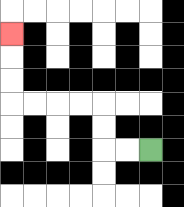{'start': '[6, 6]', 'end': '[0, 1]', 'path_directions': 'L,L,U,U,L,L,L,L,U,U,U', 'path_coordinates': '[[6, 6], [5, 6], [4, 6], [4, 5], [4, 4], [3, 4], [2, 4], [1, 4], [0, 4], [0, 3], [0, 2], [0, 1]]'}